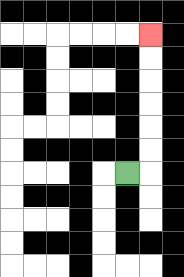{'start': '[5, 7]', 'end': '[6, 1]', 'path_directions': 'R,U,U,U,U,U,U', 'path_coordinates': '[[5, 7], [6, 7], [6, 6], [6, 5], [6, 4], [6, 3], [6, 2], [6, 1]]'}